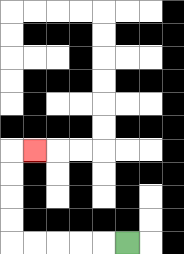{'start': '[5, 10]', 'end': '[1, 6]', 'path_directions': 'L,L,L,L,L,U,U,U,U,R', 'path_coordinates': '[[5, 10], [4, 10], [3, 10], [2, 10], [1, 10], [0, 10], [0, 9], [0, 8], [0, 7], [0, 6], [1, 6]]'}